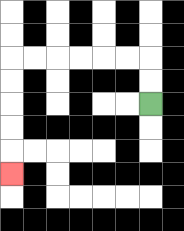{'start': '[6, 4]', 'end': '[0, 7]', 'path_directions': 'U,U,L,L,L,L,L,L,D,D,D,D,D', 'path_coordinates': '[[6, 4], [6, 3], [6, 2], [5, 2], [4, 2], [3, 2], [2, 2], [1, 2], [0, 2], [0, 3], [0, 4], [0, 5], [0, 6], [0, 7]]'}